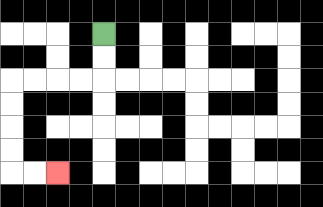{'start': '[4, 1]', 'end': '[2, 7]', 'path_directions': 'D,D,L,L,L,L,D,D,D,D,R,R', 'path_coordinates': '[[4, 1], [4, 2], [4, 3], [3, 3], [2, 3], [1, 3], [0, 3], [0, 4], [0, 5], [0, 6], [0, 7], [1, 7], [2, 7]]'}